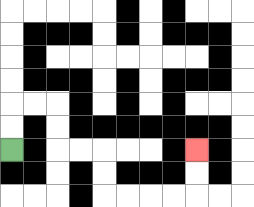{'start': '[0, 6]', 'end': '[8, 6]', 'path_directions': 'U,U,R,R,D,D,R,R,D,D,R,R,R,R,U,U', 'path_coordinates': '[[0, 6], [0, 5], [0, 4], [1, 4], [2, 4], [2, 5], [2, 6], [3, 6], [4, 6], [4, 7], [4, 8], [5, 8], [6, 8], [7, 8], [8, 8], [8, 7], [8, 6]]'}